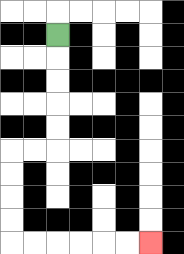{'start': '[2, 1]', 'end': '[6, 10]', 'path_directions': 'D,D,D,D,D,L,L,D,D,D,D,R,R,R,R,R,R', 'path_coordinates': '[[2, 1], [2, 2], [2, 3], [2, 4], [2, 5], [2, 6], [1, 6], [0, 6], [0, 7], [0, 8], [0, 9], [0, 10], [1, 10], [2, 10], [3, 10], [4, 10], [5, 10], [6, 10]]'}